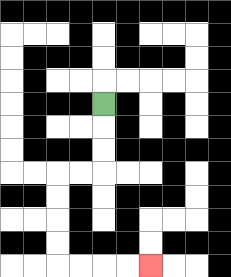{'start': '[4, 4]', 'end': '[6, 11]', 'path_directions': 'D,D,D,L,L,D,D,D,D,R,R,R,R', 'path_coordinates': '[[4, 4], [4, 5], [4, 6], [4, 7], [3, 7], [2, 7], [2, 8], [2, 9], [2, 10], [2, 11], [3, 11], [4, 11], [5, 11], [6, 11]]'}